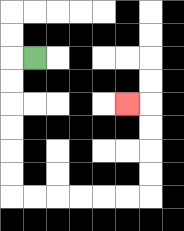{'start': '[1, 2]', 'end': '[5, 4]', 'path_directions': 'L,D,D,D,D,D,D,R,R,R,R,R,R,U,U,U,U,L', 'path_coordinates': '[[1, 2], [0, 2], [0, 3], [0, 4], [0, 5], [0, 6], [0, 7], [0, 8], [1, 8], [2, 8], [3, 8], [4, 8], [5, 8], [6, 8], [6, 7], [6, 6], [6, 5], [6, 4], [5, 4]]'}